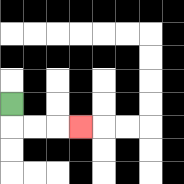{'start': '[0, 4]', 'end': '[3, 5]', 'path_directions': 'D,R,R,R', 'path_coordinates': '[[0, 4], [0, 5], [1, 5], [2, 5], [3, 5]]'}